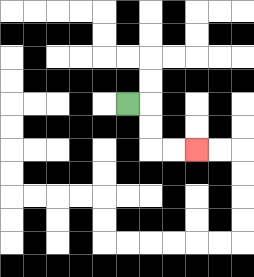{'start': '[5, 4]', 'end': '[8, 6]', 'path_directions': 'R,D,D,R,R', 'path_coordinates': '[[5, 4], [6, 4], [6, 5], [6, 6], [7, 6], [8, 6]]'}